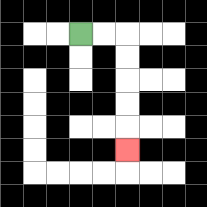{'start': '[3, 1]', 'end': '[5, 6]', 'path_directions': 'R,R,D,D,D,D,D', 'path_coordinates': '[[3, 1], [4, 1], [5, 1], [5, 2], [5, 3], [5, 4], [5, 5], [5, 6]]'}